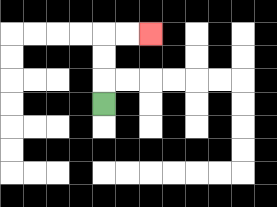{'start': '[4, 4]', 'end': '[6, 1]', 'path_directions': 'U,U,U,R,R', 'path_coordinates': '[[4, 4], [4, 3], [4, 2], [4, 1], [5, 1], [6, 1]]'}